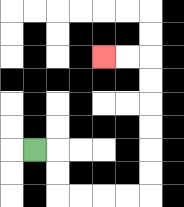{'start': '[1, 6]', 'end': '[4, 2]', 'path_directions': 'R,D,D,R,R,R,R,U,U,U,U,U,U,L,L', 'path_coordinates': '[[1, 6], [2, 6], [2, 7], [2, 8], [3, 8], [4, 8], [5, 8], [6, 8], [6, 7], [6, 6], [6, 5], [6, 4], [6, 3], [6, 2], [5, 2], [4, 2]]'}